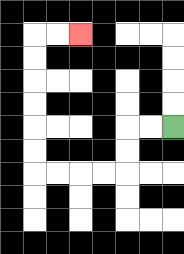{'start': '[7, 5]', 'end': '[3, 1]', 'path_directions': 'L,L,D,D,L,L,L,L,U,U,U,U,U,U,R,R', 'path_coordinates': '[[7, 5], [6, 5], [5, 5], [5, 6], [5, 7], [4, 7], [3, 7], [2, 7], [1, 7], [1, 6], [1, 5], [1, 4], [1, 3], [1, 2], [1, 1], [2, 1], [3, 1]]'}